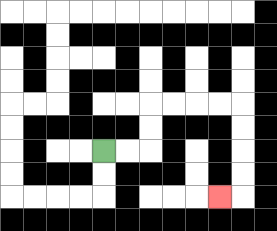{'start': '[4, 6]', 'end': '[9, 8]', 'path_directions': 'R,R,U,U,R,R,R,R,D,D,D,D,L', 'path_coordinates': '[[4, 6], [5, 6], [6, 6], [6, 5], [6, 4], [7, 4], [8, 4], [9, 4], [10, 4], [10, 5], [10, 6], [10, 7], [10, 8], [9, 8]]'}